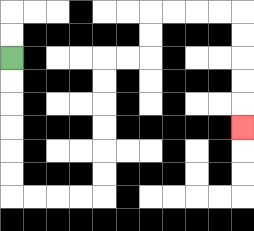{'start': '[0, 2]', 'end': '[10, 5]', 'path_directions': 'D,D,D,D,D,D,R,R,R,R,U,U,U,U,U,U,R,R,U,U,R,R,R,R,D,D,D,D,D', 'path_coordinates': '[[0, 2], [0, 3], [0, 4], [0, 5], [0, 6], [0, 7], [0, 8], [1, 8], [2, 8], [3, 8], [4, 8], [4, 7], [4, 6], [4, 5], [4, 4], [4, 3], [4, 2], [5, 2], [6, 2], [6, 1], [6, 0], [7, 0], [8, 0], [9, 0], [10, 0], [10, 1], [10, 2], [10, 3], [10, 4], [10, 5]]'}